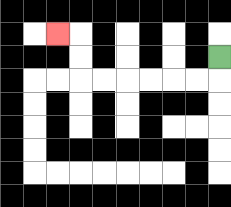{'start': '[9, 2]', 'end': '[2, 1]', 'path_directions': 'D,L,L,L,L,L,L,U,U,L', 'path_coordinates': '[[9, 2], [9, 3], [8, 3], [7, 3], [6, 3], [5, 3], [4, 3], [3, 3], [3, 2], [3, 1], [2, 1]]'}